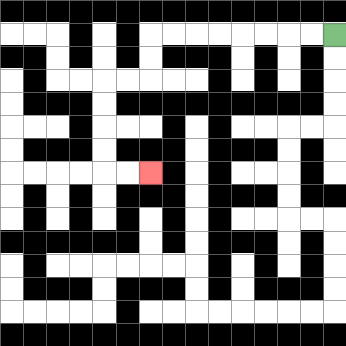{'start': '[14, 1]', 'end': '[6, 7]', 'path_directions': 'L,L,L,L,L,L,L,L,D,D,L,L,D,D,D,D,R,R', 'path_coordinates': '[[14, 1], [13, 1], [12, 1], [11, 1], [10, 1], [9, 1], [8, 1], [7, 1], [6, 1], [6, 2], [6, 3], [5, 3], [4, 3], [4, 4], [4, 5], [4, 6], [4, 7], [5, 7], [6, 7]]'}